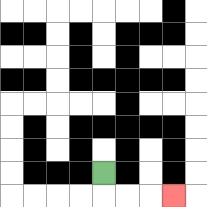{'start': '[4, 7]', 'end': '[7, 8]', 'path_directions': 'D,R,R,R', 'path_coordinates': '[[4, 7], [4, 8], [5, 8], [6, 8], [7, 8]]'}